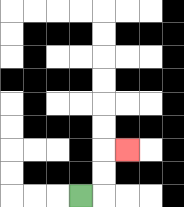{'start': '[3, 8]', 'end': '[5, 6]', 'path_directions': 'R,U,U,R', 'path_coordinates': '[[3, 8], [4, 8], [4, 7], [4, 6], [5, 6]]'}